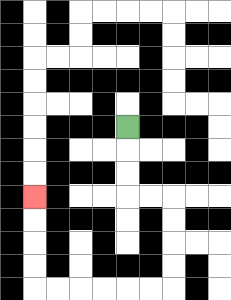{'start': '[5, 5]', 'end': '[1, 8]', 'path_directions': 'D,D,D,R,R,D,D,D,D,L,L,L,L,L,L,U,U,U,U', 'path_coordinates': '[[5, 5], [5, 6], [5, 7], [5, 8], [6, 8], [7, 8], [7, 9], [7, 10], [7, 11], [7, 12], [6, 12], [5, 12], [4, 12], [3, 12], [2, 12], [1, 12], [1, 11], [1, 10], [1, 9], [1, 8]]'}